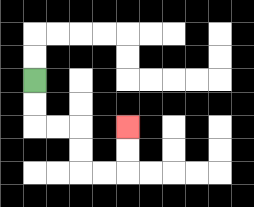{'start': '[1, 3]', 'end': '[5, 5]', 'path_directions': 'D,D,R,R,D,D,R,R,U,U', 'path_coordinates': '[[1, 3], [1, 4], [1, 5], [2, 5], [3, 5], [3, 6], [3, 7], [4, 7], [5, 7], [5, 6], [5, 5]]'}